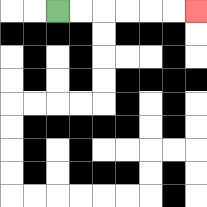{'start': '[2, 0]', 'end': '[8, 0]', 'path_directions': 'R,R,R,R,R,R', 'path_coordinates': '[[2, 0], [3, 0], [4, 0], [5, 0], [6, 0], [7, 0], [8, 0]]'}